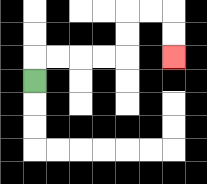{'start': '[1, 3]', 'end': '[7, 2]', 'path_directions': 'U,R,R,R,R,U,U,R,R,D,D', 'path_coordinates': '[[1, 3], [1, 2], [2, 2], [3, 2], [4, 2], [5, 2], [5, 1], [5, 0], [6, 0], [7, 0], [7, 1], [7, 2]]'}